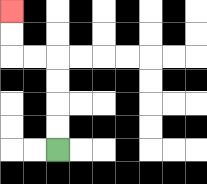{'start': '[2, 6]', 'end': '[0, 0]', 'path_directions': 'U,U,U,U,L,L,U,U', 'path_coordinates': '[[2, 6], [2, 5], [2, 4], [2, 3], [2, 2], [1, 2], [0, 2], [0, 1], [0, 0]]'}